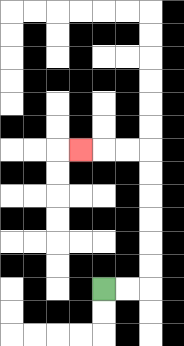{'start': '[4, 12]', 'end': '[3, 6]', 'path_directions': 'R,R,U,U,U,U,U,U,L,L,L', 'path_coordinates': '[[4, 12], [5, 12], [6, 12], [6, 11], [6, 10], [6, 9], [6, 8], [6, 7], [6, 6], [5, 6], [4, 6], [3, 6]]'}